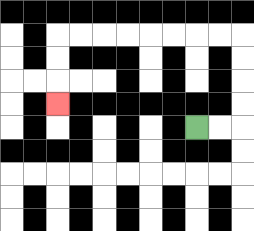{'start': '[8, 5]', 'end': '[2, 4]', 'path_directions': 'R,R,U,U,U,U,L,L,L,L,L,L,L,L,D,D,D', 'path_coordinates': '[[8, 5], [9, 5], [10, 5], [10, 4], [10, 3], [10, 2], [10, 1], [9, 1], [8, 1], [7, 1], [6, 1], [5, 1], [4, 1], [3, 1], [2, 1], [2, 2], [2, 3], [2, 4]]'}